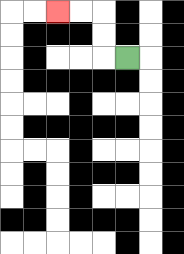{'start': '[5, 2]', 'end': '[2, 0]', 'path_directions': 'L,U,U,L,L', 'path_coordinates': '[[5, 2], [4, 2], [4, 1], [4, 0], [3, 0], [2, 0]]'}